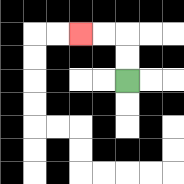{'start': '[5, 3]', 'end': '[3, 1]', 'path_directions': 'U,U,L,L', 'path_coordinates': '[[5, 3], [5, 2], [5, 1], [4, 1], [3, 1]]'}